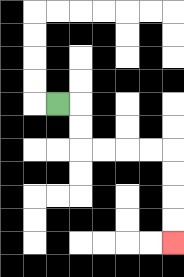{'start': '[2, 4]', 'end': '[7, 10]', 'path_directions': 'R,D,D,R,R,R,R,D,D,D,D', 'path_coordinates': '[[2, 4], [3, 4], [3, 5], [3, 6], [4, 6], [5, 6], [6, 6], [7, 6], [7, 7], [7, 8], [7, 9], [7, 10]]'}